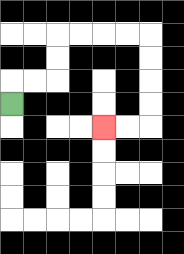{'start': '[0, 4]', 'end': '[4, 5]', 'path_directions': 'U,R,R,U,U,R,R,R,R,D,D,D,D,L,L', 'path_coordinates': '[[0, 4], [0, 3], [1, 3], [2, 3], [2, 2], [2, 1], [3, 1], [4, 1], [5, 1], [6, 1], [6, 2], [6, 3], [6, 4], [6, 5], [5, 5], [4, 5]]'}